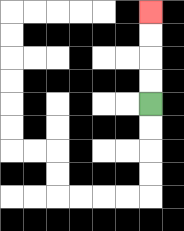{'start': '[6, 4]', 'end': '[6, 0]', 'path_directions': 'U,U,U,U', 'path_coordinates': '[[6, 4], [6, 3], [6, 2], [6, 1], [6, 0]]'}